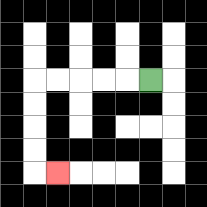{'start': '[6, 3]', 'end': '[2, 7]', 'path_directions': 'L,L,L,L,L,D,D,D,D,R', 'path_coordinates': '[[6, 3], [5, 3], [4, 3], [3, 3], [2, 3], [1, 3], [1, 4], [1, 5], [1, 6], [1, 7], [2, 7]]'}